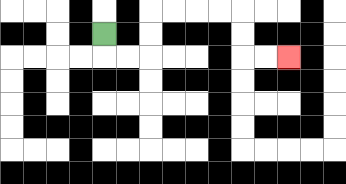{'start': '[4, 1]', 'end': '[12, 2]', 'path_directions': 'D,R,R,U,U,R,R,R,R,D,D,R,R', 'path_coordinates': '[[4, 1], [4, 2], [5, 2], [6, 2], [6, 1], [6, 0], [7, 0], [8, 0], [9, 0], [10, 0], [10, 1], [10, 2], [11, 2], [12, 2]]'}